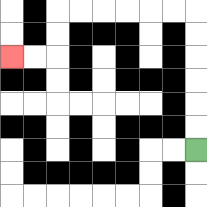{'start': '[8, 6]', 'end': '[0, 2]', 'path_directions': 'U,U,U,U,U,U,L,L,L,L,L,L,D,D,L,L', 'path_coordinates': '[[8, 6], [8, 5], [8, 4], [8, 3], [8, 2], [8, 1], [8, 0], [7, 0], [6, 0], [5, 0], [4, 0], [3, 0], [2, 0], [2, 1], [2, 2], [1, 2], [0, 2]]'}